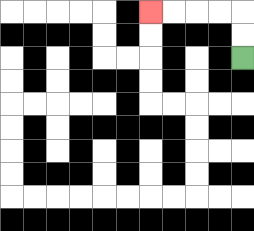{'start': '[10, 2]', 'end': '[6, 0]', 'path_directions': 'U,U,L,L,L,L', 'path_coordinates': '[[10, 2], [10, 1], [10, 0], [9, 0], [8, 0], [7, 0], [6, 0]]'}